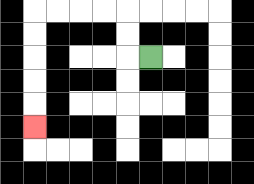{'start': '[6, 2]', 'end': '[1, 5]', 'path_directions': 'L,U,U,L,L,L,L,D,D,D,D,D', 'path_coordinates': '[[6, 2], [5, 2], [5, 1], [5, 0], [4, 0], [3, 0], [2, 0], [1, 0], [1, 1], [1, 2], [1, 3], [1, 4], [1, 5]]'}